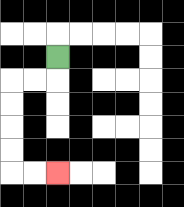{'start': '[2, 2]', 'end': '[2, 7]', 'path_directions': 'D,L,L,D,D,D,D,R,R', 'path_coordinates': '[[2, 2], [2, 3], [1, 3], [0, 3], [0, 4], [0, 5], [0, 6], [0, 7], [1, 7], [2, 7]]'}